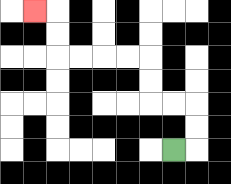{'start': '[7, 6]', 'end': '[1, 0]', 'path_directions': 'R,U,U,L,L,U,U,L,L,L,L,U,U,L', 'path_coordinates': '[[7, 6], [8, 6], [8, 5], [8, 4], [7, 4], [6, 4], [6, 3], [6, 2], [5, 2], [4, 2], [3, 2], [2, 2], [2, 1], [2, 0], [1, 0]]'}